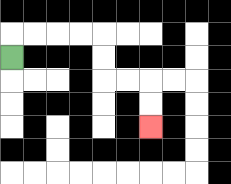{'start': '[0, 2]', 'end': '[6, 5]', 'path_directions': 'U,R,R,R,R,D,D,R,R,D,D', 'path_coordinates': '[[0, 2], [0, 1], [1, 1], [2, 1], [3, 1], [4, 1], [4, 2], [4, 3], [5, 3], [6, 3], [6, 4], [6, 5]]'}